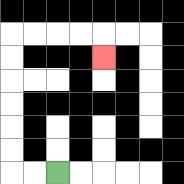{'start': '[2, 7]', 'end': '[4, 2]', 'path_directions': 'L,L,U,U,U,U,U,U,R,R,R,R,D', 'path_coordinates': '[[2, 7], [1, 7], [0, 7], [0, 6], [0, 5], [0, 4], [0, 3], [0, 2], [0, 1], [1, 1], [2, 1], [3, 1], [4, 1], [4, 2]]'}